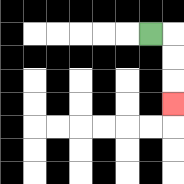{'start': '[6, 1]', 'end': '[7, 4]', 'path_directions': 'R,D,D,D', 'path_coordinates': '[[6, 1], [7, 1], [7, 2], [7, 3], [7, 4]]'}